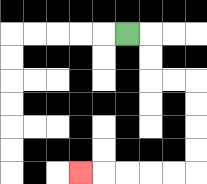{'start': '[5, 1]', 'end': '[3, 7]', 'path_directions': 'R,D,D,R,R,D,D,D,D,L,L,L,L,L', 'path_coordinates': '[[5, 1], [6, 1], [6, 2], [6, 3], [7, 3], [8, 3], [8, 4], [8, 5], [8, 6], [8, 7], [7, 7], [6, 7], [5, 7], [4, 7], [3, 7]]'}